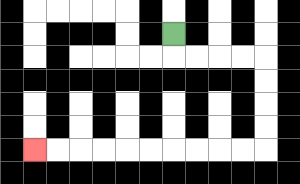{'start': '[7, 1]', 'end': '[1, 6]', 'path_directions': 'D,R,R,R,R,D,D,D,D,L,L,L,L,L,L,L,L,L,L', 'path_coordinates': '[[7, 1], [7, 2], [8, 2], [9, 2], [10, 2], [11, 2], [11, 3], [11, 4], [11, 5], [11, 6], [10, 6], [9, 6], [8, 6], [7, 6], [6, 6], [5, 6], [4, 6], [3, 6], [2, 6], [1, 6]]'}